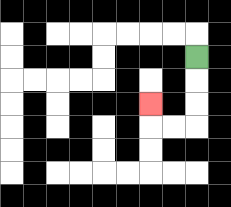{'start': '[8, 2]', 'end': '[6, 4]', 'path_directions': 'D,D,D,L,L,U', 'path_coordinates': '[[8, 2], [8, 3], [8, 4], [8, 5], [7, 5], [6, 5], [6, 4]]'}